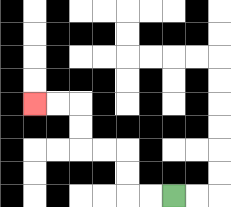{'start': '[7, 8]', 'end': '[1, 4]', 'path_directions': 'L,L,U,U,L,L,U,U,L,L', 'path_coordinates': '[[7, 8], [6, 8], [5, 8], [5, 7], [5, 6], [4, 6], [3, 6], [3, 5], [3, 4], [2, 4], [1, 4]]'}